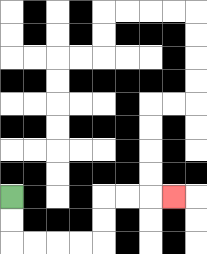{'start': '[0, 8]', 'end': '[7, 8]', 'path_directions': 'D,D,R,R,R,R,U,U,R,R,R', 'path_coordinates': '[[0, 8], [0, 9], [0, 10], [1, 10], [2, 10], [3, 10], [4, 10], [4, 9], [4, 8], [5, 8], [6, 8], [7, 8]]'}